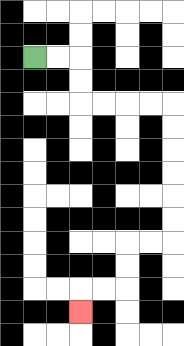{'start': '[1, 2]', 'end': '[3, 13]', 'path_directions': 'R,R,D,D,R,R,R,R,D,D,D,D,D,D,L,L,D,D,L,L,D', 'path_coordinates': '[[1, 2], [2, 2], [3, 2], [3, 3], [3, 4], [4, 4], [5, 4], [6, 4], [7, 4], [7, 5], [7, 6], [7, 7], [7, 8], [7, 9], [7, 10], [6, 10], [5, 10], [5, 11], [5, 12], [4, 12], [3, 12], [3, 13]]'}